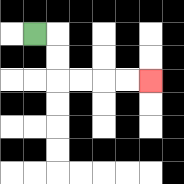{'start': '[1, 1]', 'end': '[6, 3]', 'path_directions': 'R,D,D,R,R,R,R', 'path_coordinates': '[[1, 1], [2, 1], [2, 2], [2, 3], [3, 3], [4, 3], [5, 3], [6, 3]]'}